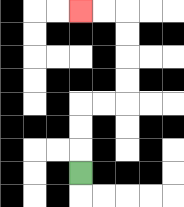{'start': '[3, 7]', 'end': '[3, 0]', 'path_directions': 'U,U,U,R,R,U,U,U,U,L,L', 'path_coordinates': '[[3, 7], [3, 6], [3, 5], [3, 4], [4, 4], [5, 4], [5, 3], [5, 2], [5, 1], [5, 0], [4, 0], [3, 0]]'}